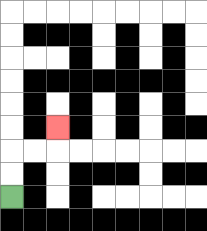{'start': '[0, 8]', 'end': '[2, 5]', 'path_directions': 'U,U,R,R,U', 'path_coordinates': '[[0, 8], [0, 7], [0, 6], [1, 6], [2, 6], [2, 5]]'}